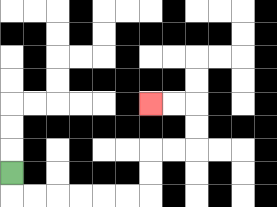{'start': '[0, 7]', 'end': '[6, 4]', 'path_directions': 'D,R,R,R,R,R,R,U,U,R,R,U,U,L,L', 'path_coordinates': '[[0, 7], [0, 8], [1, 8], [2, 8], [3, 8], [4, 8], [5, 8], [6, 8], [6, 7], [6, 6], [7, 6], [8, 6], [8, 5], [8, 4], [7, 4], [6, 4]]'}